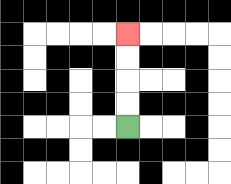{'start': '[5, 5]', 'end': '[5, 1]', 'path_directions': 'U,U,U,U', 'path_coordinates': '[[5, 5], [5, 4], [5, 3], [5, 2], [5, 1]]'}